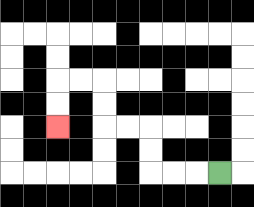{'start': '[9, 7]', 'end': '[2, 5]', 'path_directions': 'L,L,L,U,U,L,L,U,U,L,L,D,D', 'path_coordinates': '[[9, 7], [8, 7], [7, 7], [6, 7], [6, 6], [6, 5], [5, 5], [4, 5], [4, 4], [4, 3], [3, 3], [2, 3], [2, 4], [2, 5]]'}